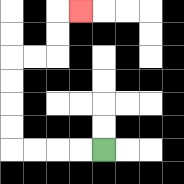{'start': '[4, 6]', 'end': '[3, 0]', 'path_directions': 'L,L,L,L,U,U,U,U,R,R,U,U,R', 'path_coordinates': '[[4, 6], [3, 6], [2, 6], [1, 6], [0, 6], [0, 5], [0, 4], [0, 3], [0, 2], [1, 2], [2, 2], [2, 1], [2, 0], [3, 0]]'}